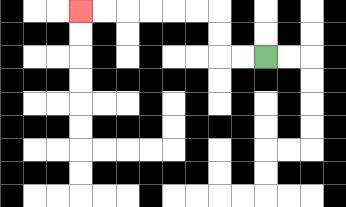{'start': '[11, 2]', 'end': '[3, 0]', 'path_directions': 'L,L,U,U,L,L,L,L,L,L', 'path_coordinates': '[[11, 2], [10, 2], [9, 2], [9, 1], [9, 0], [8, 0], [7, 0], [6, 0], [5, 0], [4, 0], [3, 0]]'}